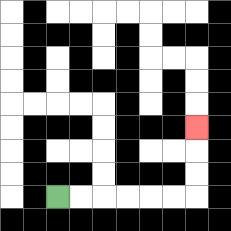{'start': '[2, 8]', 'end': '[8, 5]', 'path_directions': 'R,R,R,R,R,R,U,U,U', 'path_coordinates': '[[2, 8], [3, 8], [4, 8], [5, 8], [6, 8], [7, 8], [8, 8], [8, 7], [8, 6], [8, 5]]'}